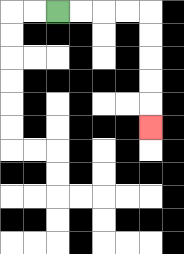{'start': '[2, 0]', 'end': '[6, 5]', 'path_directions': 'R,R,R,R,D,D,D,D,D', 'path_coordinates': '[[2, 0], [3, 0], [4, 0], [5, 0], [6, 0], [6, 1], [6, 2], [6, 3], [6, 4], [6, 5]]'}